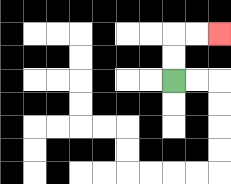{'start': '[7, 3]', 'end': '[9, 1]', 'path_directions': 'U,U,R,R', 'path_coordinates': '[[7, 3], [7, 2], [7, 1], [8, 1], [9, 1]]'}